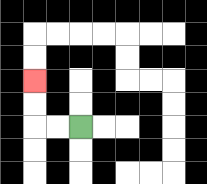{'start': '[3, 5]', 'end': '[1, 3]', 'path_directions': 'L,L,U,U', 'path_coordinates': '[[3, 5], [2, 5], [1, 5], [1, 4], [1, 3]]'}